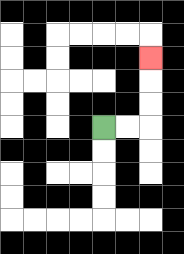{'start': '[4, 5]', 'end': '[6, 2]', 'path_directions': 'R,R,U,U,U', 'path_coordinates': '[[4, 5], [5, 5], [6, 5], [6, 4], [6, 3], [6, 2]]'}